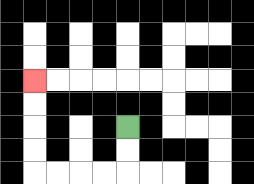{'start': '[5, 5]', 'end': '[1, 3]', 'path_directions': 'D,D,L,L,L,L,U,U,U,U', 'path_coordinates': '[[5, 5], [5, 6], [5, 7], [4, 7], [3, 7], [2, 7], [1, 7], [1, 6], [1, 5], [1, 4], [1, 3]]'}